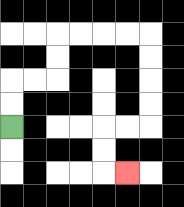{'start': '[0, 5]', 'end': '[5, 7]', 'path_directions': 'U,U,R,R,U,U,R,R,R,R,D,D,D,D,L,L,D,D,R', 'path_coordinates': '[[0, 5], [0, 4], [0, 3], [1, 3], [2, 3], [2, 2], [2, 1], [3, 1], [4, 1], [5, 1], [6, 1], [6, 2], [6, 3], [6, 4], [6, 5], [5, 5], [4, 5], [4, 6], [4, 7], [5, 7]]'}